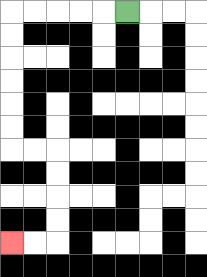{'start': '[5, 0]', 'end': '[0, 10]', 'path_directions': 'L,L,L,L,L,D,D,D,D,D,D,R,R,D,D,D,D,L,L', 'path_coordinates': '[[5, 0], [4, 0], [3, 0], [2, 0], [1, 0], [0, 0], [0, 1], [0, 2], [0, 3], [0, 4], [0, 5], [0, 6], [1, 6], [2, 6], [2, 7], [2, 8], [2, 9], [2, 10], [1, 10], [0, 10]]'}